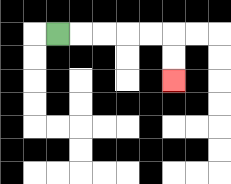{'start': '[2, 1]', 'end': '[7, 3]', 'path_directions': 'R,R,R,R,R,D,D', 'path_coordinates': '[[2, 1], [3, 1], [4, 1], [5, 1], [6, 1], [7, 1], [7, 2], [7, 3]]'}